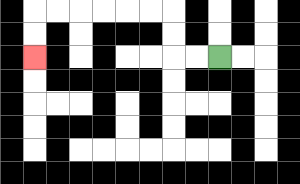{'start': '[9, 2]', 'end': '[1, 2]', 'path_directions': 'L,L,U,U,L,L,L,L,L,L,D,D', 'path_coordinates': '[[9, 2], [8, 2], [7, 2], [7, 1], [7, 0], [6, 0], [5, 0], [4, 0], [3, 0], [2, 0], [1, 0], [1, 1], [1, 2]]'}